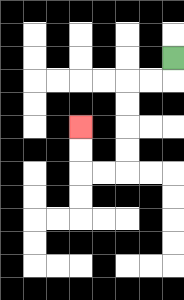{'start': '[7, 2]', 'end': '[3, 5]', 'path_directions': 'D,L,L,D,D,D,D,L,L,U,U', 'path_coordinates': '[[7, 2], [7, 3], [6, 3], [5, 3], [5, 4], [5, 5], [5, 6], [5, 7], [4, 7], [3, 7], [3, 6], [3, 5]]'}